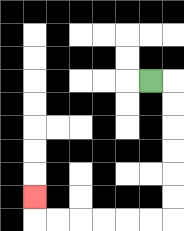{'start': '[6, 3]', 'end': '[1, 8]', 'path_directions': 'R,D,D,D,D,D,D,L,L,L,L,L,L,U', 'path_coordinates': '[[6, 3], [7, 3], [7, 4], [7, 5], [7, 6], [7, 7], [7, 8], [7, 9], [6, 9], [5, 9], [4, 9], [3, 9], [2, 9], [1, 9], [1, 8]]'}